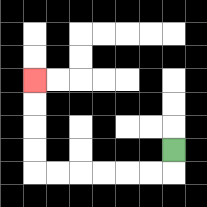{'start': '[7, 6]', 'end': '[1, 3]', 'path_directions': 'D,L,L,L,L,L,L,U,U,U,U', 'path_coordinates': '[[7, 6], [7, 7], [6, 7], [5, 7], [4, 7], [3, 7], [2, 7], [1, 7], [1, 6], [1, 5], [1, 4], [1, 3]]'}